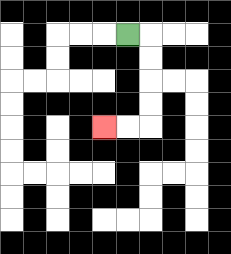{'start': '[5, 1]', 'end': '[4, 5]', 'path_directions': 'R,D,D,D,D,L,L', 'path_coordinates': '[[5, 1], [6, 1], [6, 2], [6, 3], [6, 4], [6, 5], [5, 5], [4, 5]]'}